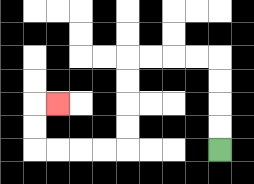{'start': '[9, 6]', 'end': '[2, 4]', 'path_directions': 'U,U,U,U,L,L,L,L,D,D,D,D,L,L,L,L,U,U,R', 'path_coordinates': '[[9, 6], [9, 5], [9, 4], [9, 3], [9, 2], [8, 2], [7, 2], [6, 2], [5, 2], [5, 3], [5, 4], [5, 5], [5, 6], [4, 6], [3, 6], [2, 6], [1, 6], [1, 5], [1, 4], [2, 4]]'}